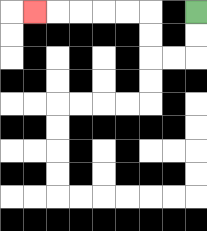{'start': '[8, 0]', 'end': '[1, 0]', 'path_directions': 'D,D,L,L,U,U,L,L,L,L,L', 'path_coordinates': '[[8, 0], [8, 1], [8, 2], [7, 2], [6, 2], [6, 1], [6, 0], [5, 0], [4, 0], [3, 0], [2, 0], [1, 0]]'}